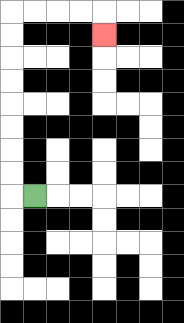{'start': '[1, 8]', 'end': '[4, 1]', 'path_directions': 'L,U,U,U,U,U,U,U,U,R,R,R,R,D', 'path_coordinates': '[[1, 8], [0, 8], [0, 7], [0, 6], [0, 5], [0, 4], [0, 3], [0, 2], [0, 1], [0, 0], [1, 0], [2, 0], [3, 0], [4, 0], [4, 1]]'}